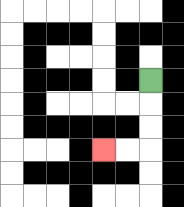{'start': '[6, 3]', 'end': '[4, 6]', 'path_directions': 'D,D,D,L,L', 'path_coordinates': '[[6, 3], [6, 4], [6, 5], [6, 6], [5, 6], [4, 6]]'}